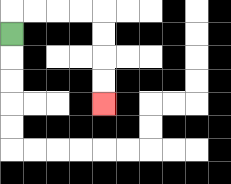{'start': '[0, 1]', 'end': '[4, 4]', 'path_directions': 'U,R,R,R,R,D,D,D,D', 'path_coordinates': '[[0, 1], [0, 0], [1, 0], [2, 0], [3, 0], [4, 0], [4, 1], [4, 2], [4, 3], [4, 4]]'}